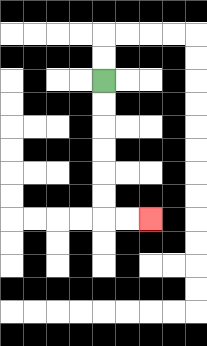{'start': '[4, 3]', 'end': '[6, 9]', 'path_directions': 'D,D,D,D,D,D,R,R', 'path_coordinates': '[[4, 3], [4, 4], [4, 5], [4, 6], [4, 7], [4, 8], [4, 9], [5, 9], [6, 9]]'}